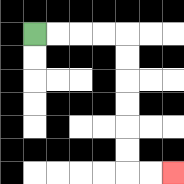{'start': '[1, 1]', 'end': '[7, 7]', 'path_directions': 'R,R,R,R,D,D,D,D,D,D,R,R', 'path_coordinates': '[[1, 1], [2, 1], [3, 1], [4, 1], [5, 1], [5, 2], [5, 3], [5, 4], [5, 5], [5, 6], [5, 7], [6, 7], [7, 7]]'}